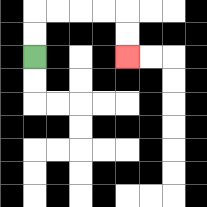{'start': '[1, 2]', 'end': '[5, 2]', 'path_directions': 'U,U,R,R,R,R,D,D', 'path_coordinates': '[[1, 2], [1, 1], [1, 0], [2, 0], [3, 0], [4, 0], [5, 0], [5, 1], [5, 2]]'}